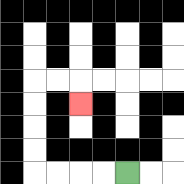{'start': '[5, 7]', 'end': '[3, 4]', 'path_directions': 'L,L,L,L,U,U,U,U,R,R,D', 'path_coordinates': '[[5, 7], [4, 7], [3, 7], [2, 7], [1, 7], [1, 6], [1, 5], [1, 4], [1, 3], [2, 3], [3, 3], [3, 4]]'}